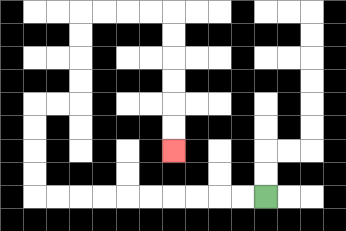{'start': '[11, 8]', 'end': '[7, 6]', 'path_directions': 'L,L,L,L,L,L,L,L,L,L,U,U,U,U,R,R,U,U,U,U,R,R,R,R,D,D,D,D,D,D', 'path_coordinates': '[[11, 8], [10, 8], [9, 8], [8, 8], [7, 8], [6, 8], [5, 8], [4, 8], [3, 8], [2, 8], [1, 8], [1, 7], [1, 6], [1, 5], [1, 4], [2, 4], [3, 4], [3, 3], [3, 2], [3, 1], [3, 0], [4, 0], [5, 0], [6, 0], [7, 0], [7, 1], [7, 2], [7, 3], [7, 4], [7, 5], [7, 6]]'}